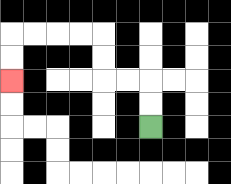{'start': '[6, 5]', 'end': '[0, 3]', 'path_directions': 'U,U,L,L,U,U,L,L,L,L,D,D', 'path_coordinates': '[[6, 5], [6, 4], [6, 3], [5, 3], [4, 3], [4, 2], [4, 1], [3, 1], [2, 1], [1, 1], [0, 1], [0, 2], [0, 3]]'}